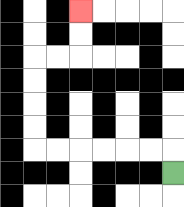{'start': '[7, 7]', 'end': '[3, 0]', 'path_directions': 'U,L,L,L,L,L,L,U,U,U,U,R,R,U,U', 'path_coordinates': '[[7, 7], [7, 6], [6, 6], [5, 6], [4, 6], [3, 6], [2, 6], [1, 6], [1, 5], [1, 4], [1, 3], [1, 2], [2, 2], [3, 2], [3, 1], [3, 0]]'}